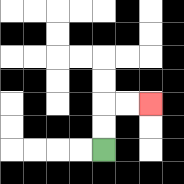{'start': '[4, 6]', 'end': '[6, 4]', 'path_directions': 'U,U,R,R', 'path_coordinates': '[[4, 6], [4, 5], [4, 4], [5, 4], [6, 4]]'}